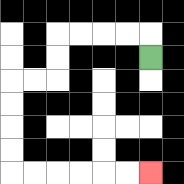{'start': '[6, 2]', 'end': '[6, 7]', 'path_directions': 'U,L,L,L,L,D,D,L,L,D,D,D,D,R,R,R,R,R,R', 'path_coordinates': '[[6, 2], [6, 1], [5, 1], [4, 1], [3, 1], [2, 1], [2, 2], [2, 3], [1, 3], [0, 3], [0, 4], [0, 5], [0, 6], [0, 7], [1, 7], [2, 7], [3, 7], [4, 7], [5, 7], [6, 7]]'}